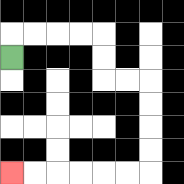{'start': '[0, 2]', 'end': '[0, 7]', 'path_directions': 'U,R,R,R,R,D,D,R,R,D,D,D,D,L,L,L,L,L,L', 'path_coordinates': '[[0, 2], [0, 1], [1, 1], [2, 1], [3, 1], [4, 1], [4, 2], [4, 3], [5, 3], [6, 3], [6, 4], [6, 5], [6, 6], [6, 7], [5, 7], [4, 7], [3, 7], [2, 7], [1, 7], [0, 7]]'}